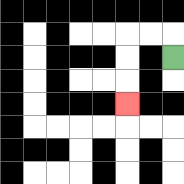{'start': '[7, 2]', 'end': '[5, 4]', 'path_directions': 'U,L,L,D,D,D', 'path_coordinates': '[[7, 2], [7, 1], [6, 1], [5, 1], [5, 2], [5, 3], [5, 4]]'}